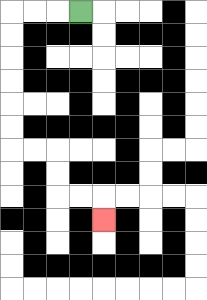{'start': '[3, 0]', 'end': '[4, 9]', 'path_directions': 'L,L,L,D,D,D,D,D,D,R,R,D,D,R,R,D', 'path_coordinates': '[[3, 0], [2, 0], [1, 0], [0, 0], [0, 1], [0, 2], [0, 3], [0, 4], [0, 5], [0, 6], [1, 6], [2, 6], [2, 7], [2, 8], [3, 8], [4, 8], [4, 9]]'}